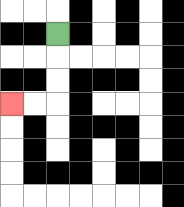{'start': '[2, 1]', 'end': '[0, 4]', 'path_directions': 'D,D,D,L,L', 'path_coordinates': '[[2, 1], [2, 2], [2, 3], [2, 4], [1, 4], [0, 4]]'}